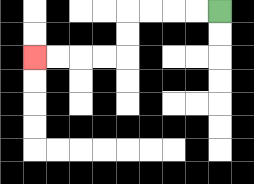{'start': '[9, 0]', 'end': '[1, 2]', 'path_directions': 'L,L,L,L,D,D,L,L,L,L', 'path_coordinates': '[[9, 0], [8, 0], [7, 0], [6, 0], [5, 0], [5, 1], [5, 2], [4, 2], [3, 2], [2, 2], [1, 2]]'}